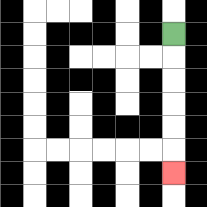{'start': '[7, 1]', 'end': '[7, 7]', 'path_directions': 'D,D,D,D,D,D', 'path_coordinates': '[[7, 1], [7, 2], [7, 3], [7, 4], [7, 5], [7, 6], [7, 7]]'}